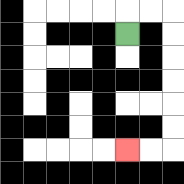{'start': '[5, 1]', 'end': '[5, 6]', 'path_directions': 'U,R,R,D,D,D,D,D,D,L,L', 'path_coordinates': '[[5, 1], [5, 0], [6, 0], [7, 0], [7, 1], [7, 2], [7, 3], [7, 4], [7, 5], [7, 6], [6, 6], [5, 6]]'}